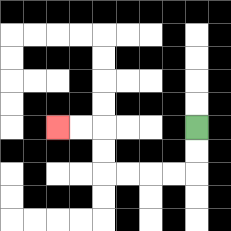{'start': '[8, 5]', 'end': '[2, 5]', 'path_directions': 'D,D,L,L,L,L,U,U,L,L', 'path_coordinates': '[[8, 5], [8, 6], [8, 7], [7, 7], [6, 7], [5, 7], [4, 7], [4, 6], [4, 5], [3, 5], [2, 5]]'}